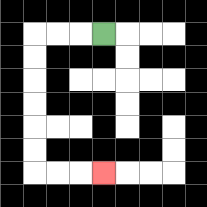{'start': '[4, 1]', 'end': '[4, 7]', 'path_directions': 'L,L,L,D,D,D,D,D,D,R,R,R', 'path_coordinates': '[[4, 1], [3, 1], [2, 1], [1, 1], [1, 2], [1, 3], [1, 4], [1, 5], [1, 6], [1, 7], [2, 7], [3, 7], [4, 7]]'}